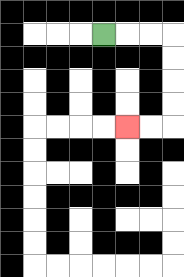{'start': '[4, 1]', 'end': '[5, 5]', 'path_directions': 'R,R,R,D,D,D,D,L,L', 'path_coordinates': '[[4, 1], [5, 1], [6, 1], [7, 1], [7, 2], [7, 3], [7, 4], [7, 5], [6, 5], [5, 5]]'}